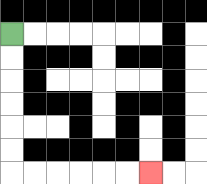{'start': '[0, 1]', 'end': '[6, 7]', 'path_directions': 'D,D,D,D,D,D,R,R,R,R,R,R', 'path_coordinates': '[[0, 1], [0, 2], [0, 3], [0, 4], [0, 5], [0, 6], [0, 7], [1, 7], [2, 7], [3, 7], [4, 7], [5, 7], [6, 7]]'}